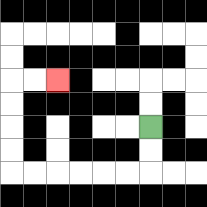{'start': '[6, 5]', 'end': '[2, 3]', 'path_directions': 'D,D,L,L,L,L,L,L,U,U,U,U,R,R', 'path_coordinates': '[[6, 5], [6, 6], [6, 7], [5, 7], [4, 7], [3, 7], [2, 7], [1, 7], [0, 7], [0, 6], [0, 5], [0, 4], [0, 3], [1, 3], [2, 3]]'}